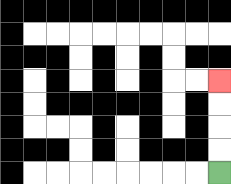{'start': '[9, 7]', 'end': '[9, 3]', 'path_directions': 'U,U,U,U', 'path_coordinates': '[[9, 7], [9, 6], [9, 5], [9, 4], [9, 3]]'}